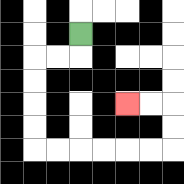{'start': '[3, 1]', 'end': '[5, 4]', 'path_directions': 'D,L,L,D,D,D,D,R,R,R,R,R,R,U,U,L,L', 'path_coordinates': '[[3, 1], [3, 2], [2, 2], [1, 2], [1, 3], [1, 4], [1, 5], [1, 6], [2, 6], [3, 6], [4, 6], [5, 6], [6, 6], [7, 6], [7, 5], [7, 4], [6, 4], [5, 4]]'}